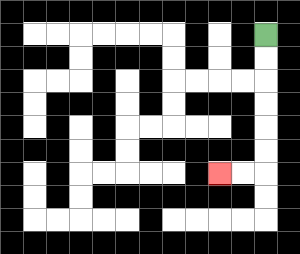{'start': '[11, 1]', 'end': '[9, 7]', 'path_directions': 'D,D,D,D,D,D,L,L', 'path_coordinates': '[[11, 1], [11, 2], [11, 3], [11, 4], [11, 5], [11, 6], [11, 7], [10, 7], [9, 7]]'}